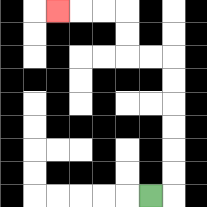{'start': '[6, 8]', 'end': '[2, 0]', 'path_directions': 'R,U,U,U,U,U,U,L,L,U,U,L,L,L', 'path_coordinates': '[[6, 8], [7, 8], [7, 7], [7, 6], [7, 5], [7, 4], [7, 3], [7, 2], [6, 2], [5, 2], [5, 1], [5, 0], [4, 0], [3, 0], [2, 0]]'}